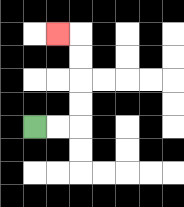{'start': '[1, 5]', 'end': '[2, 1]', 'path_directions': 'R,R,U,U,U,U,L', 'path_coordinates': '[[1, 5], [2, 5], [3, 5], [3, 4], [3, 3], [3, 2], [3, 1], [2, 1]]'}